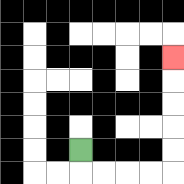{'start': '[3, 6]', 'end': '[7, 2]', 'path_directions': 'D,R,R,R,R,U,U,U,U,U', 'path_coordinates': '[[3, 6], [3, 7], [4, 7], [5, 7], [6, 7], [7, 7], [7, 6], [7, 5], [7, 4], [7, 3], [7, 2]]'}